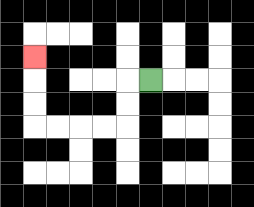{'start': '[6, 3]', 'end': '[1, 2]', 'path_directions': 'L,D,D,L,L,L,L,U,U,U', 'path_coordinates': '[[6, 3], [5, 3], [5, 4], [5, 5], [4, 5], [3, 5], [2, 5], [1, 5], [1, 4], [1, 3], [1, 2]]'}